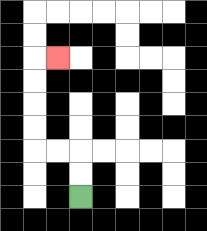{'start': '[3, 8]', 'end': '[2, 2]', 'path_directions': 'U,U,L,L,U,U,U,U,R', 'path_coordinates': '[[3, 8], [3, 7], [3, 6], [2, 6], [1, 6], [1, 5], [1, 4], [1, 3], [1, 2], [2, 2]]'}